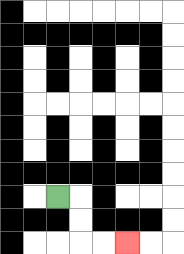{'start': '[2, 8]', 'end': '[5, 10]', 'path_directions': 'R,D,D,R,R', 'path_coordinates': '[[2, 8], [3, 8], [3, 9], [3, 10], [4, 10], [5, 10]]'}